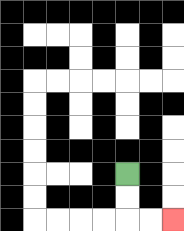{'start': '[5, 7]', 'end': '[7, 9]', 'path_directions': 'D,D,R,R', 'path_coordinates': '[[5, 7], [5, 8], [5, 9], [6, 9], [7, 9]]'}